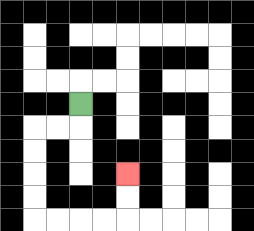{'start': '[3, 4]', 'end': '[5, 7]', 'path_directions': 'D,L,L,D,D,D,D,R,R,R,R,U,U', 'path_coordinates': '[[3, 4], [3, 5], [2, 5], [1, 5], [1, 6], [1, 7], [1, 8], [1, 9], [2, 9], [3, 9], [4, 9], [5, 9], [5, 8], [5, 7]]'}